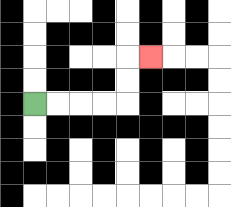{'start': '[1, 4]', 'end': '[6, 2]', 'path_directions': 'R,R,R,R,U,U,R', 'path_coordinates': '[[1, 4], [2, 4], [3, 4], [4, 4], [5, 4], [5, 3], [5, 2], [6, 2]]'}